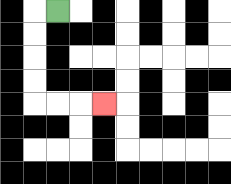{'start': '[2, 0]', 'end': '[4, 4]', 'path_directions': 'L,D,D,D,D,R,R,R', 'path_coordinates': '[[2, 0], [1, 0], [1, 1], [1, 2], [1, 3], [1, 4], [2, 4], [3, 4], [4, 4]]'}